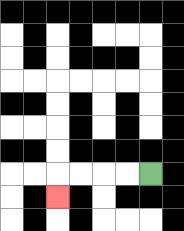{'start': '[6, 7]', 'end': '[2, 8]', 'path_directions': 'L,L,L,L,D', 'path_coordinates': '[[6, 7], [5, 7], [4, 7], [3, 7], [2, 7], [2, 8]]'}